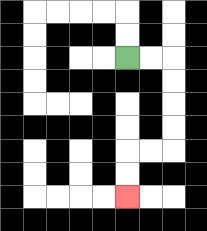{'start': '[5, 2]', 'end': '[5, 8]', 'path_directions': 'R,R,D,D,D,D,L,L,D,D', 'path_coordinates': '[[5, 2], [6, 2], [7, 2], [7, 3], [7, 4], [7, 5], [7, 6], [6, 6], [5, 6], [5, 7], [5, 8]]'}